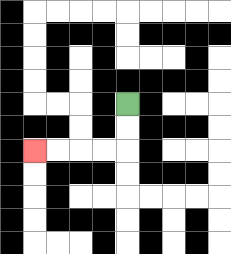{'start': '[5, 4]', 'end': '[1, 6]', 'path_directions': 'D,D,L,L,L,L', 'path_coordinates': '[[5, 4], [5, 5], [5, 6], [4, 6], [3, 6], [2, 6], [1, 6]]'}